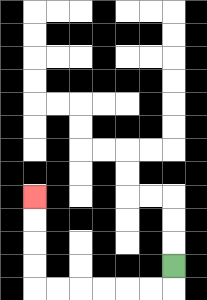{'start': '[7, 11]', 'end': '[1, 8]', 'path_directions': 'D,L,L,L,L,L,L,U,U,U,U', 'path_coordinates': '[[7, 11], [7, 12], [6, 12], [5, 12], [4, 12], [3, 12], [2, 12], [1, 12], [1, 11], [1, 10], [1, 9], [1, 8]]'}